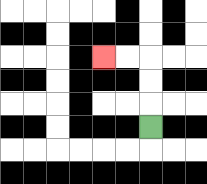{'start': '[6, 5]', 'end': '[4, 2]', 'path_directions': 'U,U,U,L,L', 'path_coordinates': '[[6, 5], [6, 4], [6, 3], [6, 2], [5, 2], [4, 2]]'}